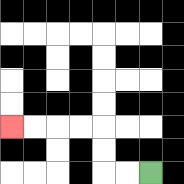{'start': '[6, 7]', 'end': '[0, 5]', 'path_directions': 'L,L,U,U,L,L,L,L', 'path_coordinates': '[[6, 7], [5, 7], [4, 7], [4, 6], [4, 5], [3, 5], [2, 5], [1, 5], [0, 5]]'}